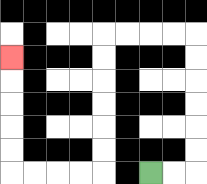{'start': '[6, 7]', 'end': '[0, 2]', 'path_directions': 'R,R,U,U,U,U,U,U,L,L,L,L,D,D,D,D,D,D,L,L,L,L,U,U,U,U,U', 'path_coordinates': '[[6, 7], [7, 7], [8, 7], [8, 6], [8, 5], [8, 4], [8, 3], [8, 2], [8, 1], [7, 1], [6, 1], [5, 1], [4, 1], [4, 2], [4, 3], [4, 4], [4, 5], [4, 6], [4, 7], [3, 7], [2, 7], [1, 7], [0, 7], [0, 6], [0, 5], [0, 4], [0, 3], [0, 2]]'}